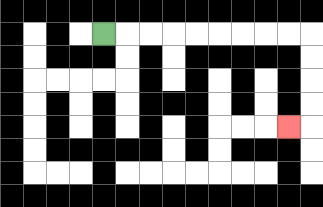{'start': '[4, 1]', 'end': '[12, 5]', 'path_directions': 'R,R,R,R,R,R,R,R,R,D,D,D,D,L', 'path_coordinates': '[[4, 1], [5, 1], [6, 1], [7, 1], [8, 1], [9, 1], [10, 1], [11, 1], [12, 1], [13, 1], [13, 2], [13, 3], [13, 4], [13, 5], [12, 5]]'}